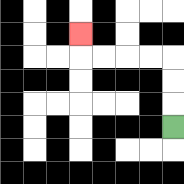{'start': '[7, 5]', 'end': '[3, 1]', 'path_directions': 'U,U,U,L,L,L,L,U', 'path_coordinates': '[[7, 5], [7, 4], [7, 3], [7, 2], [6, 2], [5, 2], [4, 2], [3, 2], [3, 1]]'}